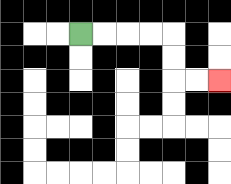{'start': '[3, 1]', 'end': '[9, 3]', 'path_directions': 'R,R,R,R,D,D,R,R', 'path_coordinates': '[[3, 1], [4, 1], [5, 1], [6, 1], [7, 1], [7, 2], [7, 3], [8, 3], [9, 3]]'}